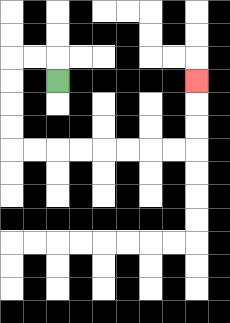{'start': '[2, 3]', 'end': '[8, 3]', 'path_directions': 'U,L,L,D,D,D,D,R,R,R,R,R,R,R,R,U,U,U', 'path_coordinates': '[[2, 3], [2, 2], [1, 2], [0, 2], [0, 3], [0, 4], [0, 5], [0, 6], [1, 6], [2, 6], [3, 6], [4, 6], [5, 6], [6, 6], [7, 6], [8, 6], [8, 5], [8, 4], [8, 3]]'}